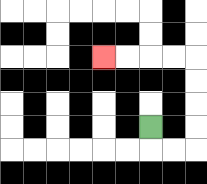{'start': '[6, 5]', 'end': '[4, 2]', 'path_directions': 'D,R,R,U,U,U,U,L,L,L,L', 'path_coordinates': '[[6, 5], [6, 6], [7, 6], [8, 6], [8, 5], [8, 4], [8, 3], [8, 2], [7, 2], [6, 2], [5, 2], [4, 2]]'}